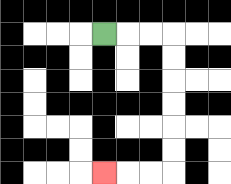{'start': '[4, 1]', 'end': '[4, 7]', 'path_directions': 'R,R,R,D,D,D,D,D,D,L,L,L', 'path_coordinates': '[[4, 1], [5, 1], [6, 1], [7, 1], [7, 2], [7, 3], [7, 4], [7, 5], [7, 6], [7, 7], [6, 7], [5, 7], [4, 7]]'}